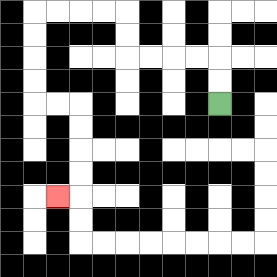{'start': '[9, 4]', 'end': '[2, 8]', 'path_directions': 'U,U,L,L,L,L,U,U,L,L,L,L,D,D,D,D,R,R,D,D,D,D,L', 'path_coordinates': '[[9, 4], [9, 3], [9, 2], [8, 2], [7, 2], [6, 2], [5, 2], [5, 1], [5, 0], [4, 0], [3, 0], [2, 0], [1, 0], [1, 1], [1, 2], [1, 3], [1, 4], [2, 4], [3, 4], [3, 5], [3, 6], [3, 7], [3, 8], [2, 8]]'}